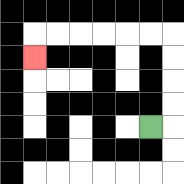{'start': '[6, 5]', 'end': '[1, 2]', 'path_directions': 'R,U,U,U,U,L,L,L,L,L,L,D', 'path_coordinates': '[[6, 5], [7, 5], [7, 4], [7, 3], [7, 2], [7, 1], [6, 1], [5, 1], [4, 1], [3, 1], [2, 1], [1, 1], [1, 2]]'}